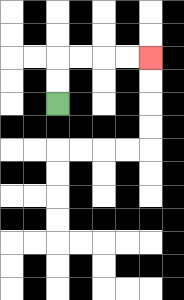{'start': '[2, 4]', 'end': '[6, 2]', 'path_directions': 'U,U,R,R,R,R', 'path_coordinates': '[[2, 4], [2, 3], [2, 2], [3, 2], [4, 2], [5, 2], [6, 2]]'}